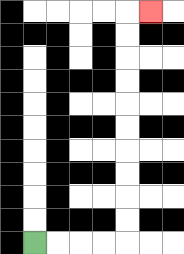{'start': '[1, 10]', 'end': '[6, 0]', 'path_directions': 'R,R,R,R,U,U,U,U,U,U,U,U,U,U,R', 'path_coordinates': '[[1, 10], [2, 10], [3, 10], [4, 10], [5, 10], [5, 9], [5, 8], [5, 7], [5, 6], [5, 5], [5, 4], [5, 3], [5, 2], [5, 1], [5, 0], [6, 0]]'}